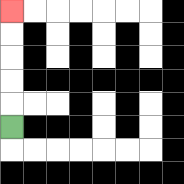{'start': '[0, 5]', 'end': '[0, 0]', 'path_directions': 'U,U,U,U,U', 'path_coordinates': '[[0, 5], [0, 4], [0, 3], [0, 2], [0, 1], [0, 0]]'}